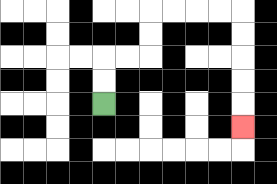{'start': '[4, 4]', 'end': '[10, 5]', 'path_directions': 'U,U,R,R,U,U,R,R,R,R,D,D,D,D,D', 'path_coordinates': '[[4, 4], [4, 3], [4, 2], [5, 2], [6, 2], [6, 1], [6, 0], [7, 0], [8, 0], [9, 0], [10, 0], [10, 1], [10, 2], [10, 3], [10, 4], [10, 5]]'}